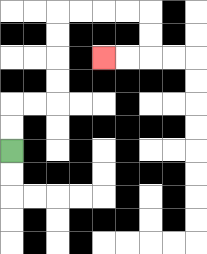{'start': '[0, 6]', 'end': '[4, 2]', 'path_directions': 'U,U,R,R,U,U,U,U,R,R,R,R,D,D,L,L', 'path_coordinates': '[[0, 6], [0, 5], [0, 4], [1, 4], [2, 4], [2, 3], [2, 2], [2, 1], [2, 0], [3, 0], [4, 0], [5, 0], [6, 0], [6, 1], [6, 2], [5, 2], [4, 2]]'}